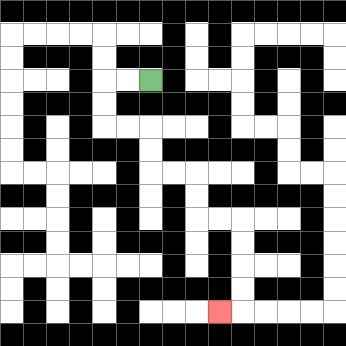{'start': '[6, 3]', 'end': '[9, 13]', 'path_directions': 'L,L,D,D,R,R,D,D,R,R,D,D,R,R,D,D,D,D,L', 'path_coordinates': '[[6, 3], [5, 3], [4, 3], [4, 4], [4, 5], [5, 5], [6, 5], [6, 6], [6, 7], [7, 7], [8, 7], [8, 8], [8, 9], [9, 9], [10, 9], [10, 10], [10, 11], [10, 12], [10, 13], [9, 13]]'}